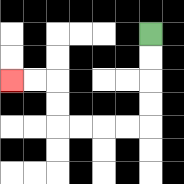{'start': '[6, 1]', 'end': '[0, 3]', 'path_directions': 'D,D,D,D,L,L,L,L,U,U,L,L', 'path_coordinates': '[[6, 1], [6, 2], [6, 3], [6, 4], [6, 5], [5, 5], [4, 5], [3, 5], [2, 5], [2, 4], [2, 3], [1, 3], [0, 3]]'}